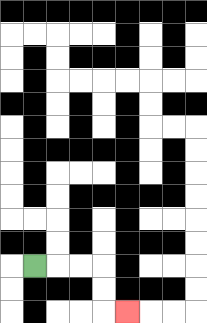{'start': '[1, 11]', 'end': '[5, 13]', 'path_directions': 'R,R,R,D,D,R', 'path_coordinates': '[[1, 11], [2, 11], [3, 11], [4, 11], [4, 12], [4, 13], [5, 13]]'}